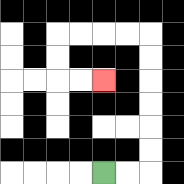{'start': '[4, 7]', 'end': '[4, 3]', 'path_directions': 'R,R,U,U,U,U,U,U,L,L,L,L,D,D,R,R', 'path_coordinates': '[[4, 7], [5, 7], [6, 7], [6, 6], [6, 5], [6, 4], [6, 3], [6, 2], [6, 1], [5, 1], [4, 1], [3, 1], [2, 1], [2, 2], [2, 3], [3, 3], [4, 3]]'}